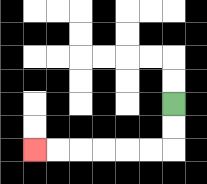{'start': '[7, 4]', 'end': '[1, 6]', 'path_directions': 'D,D,L,L,L,L,L,L', 'path_coordinates': '[[7, 4], [7, 5], [7, 6], [6, 6], [5, 6], [4, 6], [3, 6], [2, 6], [1, 6]]'}